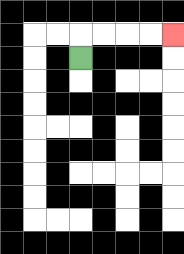{'start': '[3, 2]', 'end': '[7, 1]', 'path_directions': 'U,R,R,R,R', 'path_coordinates': '[[3, 2], [3, 1], [4, 1], [5, 1], [6, 1], [7, 1]]'}